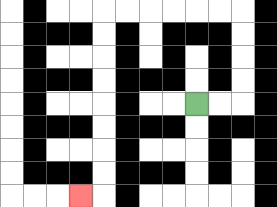{'start': '[8, 4]', 'end': '[3, 8]', 'path_directions': 'R,R,U,U,U,U,L,L,L,L,L,L,D,D,D,D,D,D,D,D,L', 'path_coordinates': '[[8, 4], [9, 4], [10, 4], [10, 3], [10, 2], [10, 1], [10, 0], [9, 0], [8, 0], [7, 0], [6, 0], [5, 0], [4, 0], [4, 1], [4, 2], [4, 3], [4, 4], [4, 5], [4, 6], [4, 7], [4, 8], [3, 8]]'}